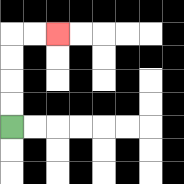{'start': '[0, 5]', 'end': '[2, 1]', 'path_directions': 'U,U,U,U,R,R', 'path_coordinates': '[[0, 5], [0, 4], [0, 3], [0, 2], [0, 1], [1, 1], [2, 1]]'}